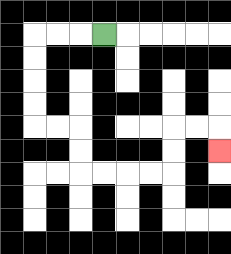{'start': '[4, 1]', 'end': '[9, 6]', 'path_directions': 'L,L,L,D,D,D,D,R,R,D,D,R,R,R,R,U,U,R,R,D', 'path_coordinates': '[[4, 1], [3, 1], [2, 1], [1, 1], [1, 2], [1, 3], [1, 4], [1, 5], [2, 5], [3, 5], [3, 6], [3, 7], [4, 7], [5, 7], [6, 7], [7, 7], [7, 6], [7, 5], [8, 5], [9, 5], [9, 6]]'}